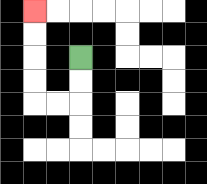{'start': '[3, 2]', 'end': '[1, 0]', 'path_directions': 'D,D,L,L,U,U,U,U', 'path_coordinates': '[[3, 2], [3, 3], [3, 4], [2, 4], [1, 4], [1, 3], [1, 2], [1, 1], [1, 0]]'}